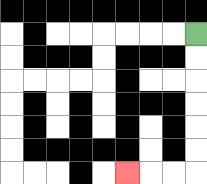{'start': '[8, 1]', 'end': '[5, 7]', 'path_directions': 'D,D,D,D,D,D,L,L,L', 'path_coordinates': '[[8, 1], [8, 2], [8, 3], [8, 4], [8, 5], [8, 6], [8, 7], [7, 7], [6, 7], [5, 7]]'}